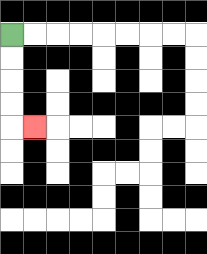{'start': '[0, 1]', 'end': '[1, 5]', 'path_directions': 'D,D,D,D,R', 'path_coordinates': '[[0, 1], [0, 2], [0, 3], [0, 4], [0, 5], [1, 5]]'}